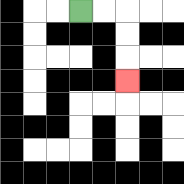{'start': '[3, 0]', 'end': '[5, 3]', 'path_directions': 'R,R,D,D,D', 'path_coordinates': '[[3, 0], [4, 0], [5, 0], [5, 1], [5, 2], [5, 3]]'}